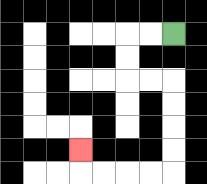{'start': '[7, 1]', 'end': '[3, 6]', 'path_directions': 'L,L,D,D,R,R,D,D,D,D,L,L,L,L,U', 'path_coordinates': '[[7, 1], [6, 1], [5, 1], [5, 2], [5, 3], [6, 3], [7, 3], [7, 4], [7, 5], [7, 6], [7, 7], [6, 7], [5, 7], [4, 7], [3, 7], [3, 6]]'}